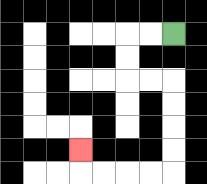{'start': '[7, 1]', 'end': '[3, 6]', 'path_directions': 'L,L,D,D,R,R,D,D,D,D,L,L,L,L,U', 'path_coordinates': '[[7, 1], [6, 1], [5, 1], [5, 2], [5, 3], [6, 3], [7, 3], [7, 4], [7, 5], [7, 6], [7, 7], [6, 7], [5, 7], [4, 7], [3, 7], [3, 6]]'}